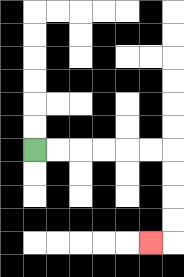{'start': '[1, 6]', 'end': '[6, 10]', 'path_directions': 'R,R,R,R,R,R,D,D,D,D,L', 'path_coordinates': '[[1, 6], [2, 6], [3, 6], [4, 6], [5, 6], [6, 6], [7, 6], [7, 7], [7, 8], [7, 9], [7, 10], [6, 10]]'}